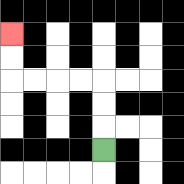{'start': '[4, 6]', 'end': '[0, 1]', 'path_directions': 'U,U,U,L,L,L,L,U,U', 'path_coordinates': '[[4, 6], [4, 5], [4, 4], [4, 3], [3, 3], [2, 3], [1, 3], [0, 3], [0, 2], [0, 1]]'}